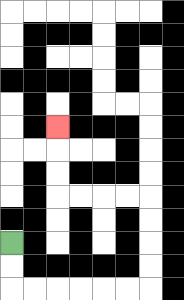{'start': '[0, 10]', 'end': '[2, 5]', 'path_directions': 'D,D,R,R,R,R,R,R,U,U,U,U,L,L,L,L,U,U,U', 'path_coordinates': '[[0, 10], [0, 11], [0, 12], [1, 12], [2, 12], [3, 12], [4, 12], [5, 12], [6, 12], [6, 11], [6, 10], [6, 9], [6, 8], [5, 8], [4, 8], [3, 8], [2, 8], [2, 7], [2, 6], [2, 5]]'}